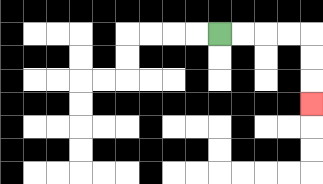{'start': '[9, 1]', 'end': '[13, 4]', 'path_directions': 'R,R,R,R,D,D,D', 'path_coordinates': '[[9, 1], [10, 1], [11, 1], [12, 1], [13, 1], [13, 2], [13, 3], [13, 4]]'}